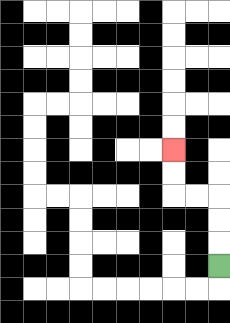{'start': '[9, 11]', 'end': '[7, 6]', 'path_directions': 'U,U,U,L,L,U,U', 'path_coordinates': '[[9, 11], [9, 10], [9, 9], [9, 8], [8, 8], [7, 8], [7, 7], [7, 6]]'}